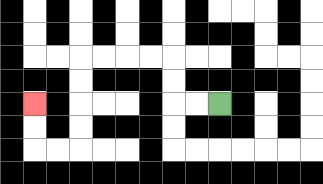{'start': '[9, 4]', 'end': '[1, 4]', 'path_directions': 'L,L,U,U,L,L,L,L,D,D,D,D,L,L,U,U', 'path_coordinates': '[[9, 4], [8, 4], [7, 4], [7, 3], [7, 2], [6, 2], [5, 2], [4, 2], [3, 2], [3, 3], [3, 4], [3, 5], [3, 6], [2, 6], [1, 6], [1, 5], [1, 4]]'}